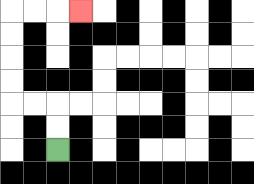{'start': '[2, 6]', 'end': '[3, 0]', 'path_directions': 'U,U,L,L,U,U,U,U,R,R,R', 'path_coordinates': '[[2, 6], [2, 5], [2, 4], [1, 4], [0, 4], [0, 3], [0, 2], [0, 1], [0, 0], [1, 0], [2, 0], [3, 0]]'}